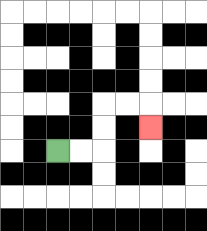{'start': '[2, 6]', 'end': '[6, 5]', 'path_directions': 'R,R,U,U,R,R,D', 'path_coordinates': '[[2, 6], [3, 6], [4, 6], [4, 5], [4, 4], [5, 4], [6, 4], [6, 5]]'}